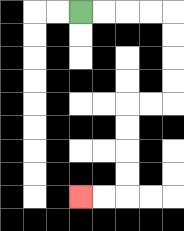{'start': '[3, 0]', 'end': '[3, 8]', 'path_directions': 'R,R,R,R,D,D,D,D,L,L,D,D,D,D,L,L', 'path_coordinates': '[[3, 0], [4, 0], [5, 0], [6, 0], [7, 0], [7, 1], [7, 2], [7, 3], [7, 4], [6, 4], [5, 4], [5, 5], [5, 6], [5, 7], [5, 8], [4, 8], [3, 8]]'}